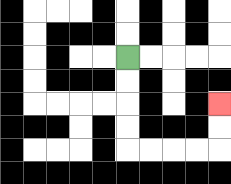{'start': '[5, 2]', 'end': '[9, 4]', 'path_directions': 'D,D,D,D,R,R,R,R,U,U', 'path_coordinates': '[[5, 2], [5, 3], [5, 4], [5, 5], [5, 6], [6, 6], [7, 6], [8, 6], [9, 6], [9, 5], [9, 4]]'}